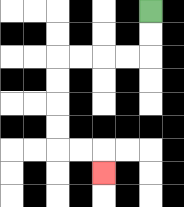{'start': '[6, 0]', 'end': '[4, 7]', 'path_directions': 'D,D,L,L,L,L,D,D,D,D,R,R,D', 'path_coordinates': '[[6, 0], [6, 1], [6, 2], [5, 2], [4, 2], [3, 2], [2, 2], [2, 3], [2, 4], [2, 5], [2, 6], [3, 6], [4, 6], [4, 7]]'}